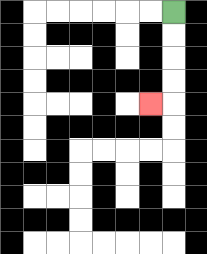{'start': '[7, 0]', 'end': '[6, 4]', 'path_directions': 'D,D,D,D,L', 'path_coordinates': '[[7, 0], [7, 1], [7, 2], [7, 3], [7, 4], [6, 4]]'}